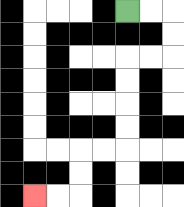{'start': '[5, 0]', 'end': '[1, 8]', 'path_directions': 'R,R,D,D,L,L,D,D,D,D,L,L,D,D,L,L', 'path_coordinates': '[[5, 0], [6, 0], [7, 0], [7, 1], [7, 2], [6, 2], [5, 2], [5, 3], [5, 4], [5, 5], [5, 6], [4, 6], [3, 6], [3, 7], [3, 8], [2, 8], [1, 8]]'}